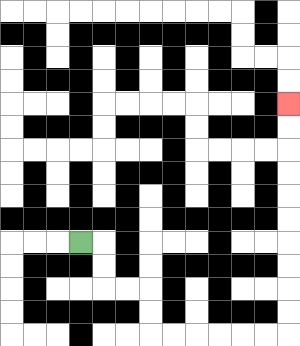{'start': '[3, 10]', 'end': '[12, 4]', 'path_directions': 'R,D,D,R,R,D,D,R,R,R,R,R,R,U,U,U,U,U,U,U,U,U,U', 'path_coordinates': '[[3, 10], [4, 10], [4, 11], [4, 12], [5, 12], [6, 12], [6, 13], [6, 14], [7, 14], [8, 14], [9, 14], [10, 14], [11, 14], [12, 14], [12, 13], [12, 12], [12, 11], [12, 10], [12, 9], [12, 8], [12, 7], [12, 6], [12, 5], [12, 4]]'}